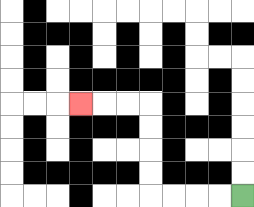{'start': '[10, 8]', 'end': '[3, 4]', 'path_directions': 'L,L,L,L,U,U,U,U,L,L,L', 'path_coordinates': '[[10, 8], [9, 8], [8, 8], [7, 8], [6, 8], [6, 7], [6, 6], [6, 5], [6, 4], [5, 4], [4, 4], [3, 4]]'}